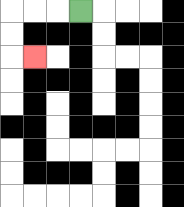{'start': '[3, 0]', 'end': '[1, 2]', 'path_directions': 'L,L,L,D,D,R', 'path_coordinates': '[[3, 0], [2, 0], [1, 0], [0, 0], [0, 1], [0, 2], [1, 2]]'}